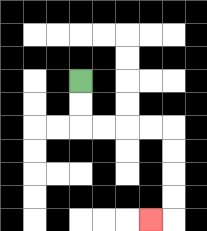{'start': '[3, 3]', 'end': '[6, 9]', 'path_directions': 'D,D,R,R,R,R,D,D,D,D,L', 'path_coordinates': '[[3, 3], [3, 4], [3, 5], [4, 5], [5, 5], [6, 5], [7, 5], [7, 6], [7, 7], [7, 8], [7, 9], [6, 9]]'}